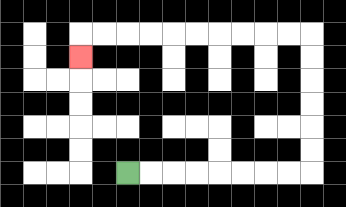{'start': '[5, 7]', 'end': '[3, 2]', 'path_directions': 'R,R,R,R,R,R,R,R,U,U,U,U,U,U,L,L,L,L,L,L,L,L,L,L,D', 'path_coordinates': '[[5, 7], [6, 7], [7, 7], [8, 7], [9, 7], [10, 7], [11, 7], [12, 7], [13, 7], [13, 6], [13, 5], [13, 4], [13, 3], [13, 2], [13, 1], [12, 1], [11, 1], [10, 1], [9, 1], [8, 1], [7, 1], [6, 1], [5, 1], [4, 1], [3, 1], [3, 2]]'}